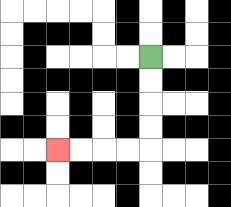{'start': '[6, 2]', 'end': '[2, 6]', 'path_directions': 'D,D,D,D,L,L,L,L', 'path_coordinates': '[[6, 2], [6, 3], [6, 4], [6, 5], [6, 6], [5, 6], [4, 6], [3, 6], [2, 6]]'}